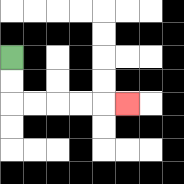{'start': '[0, 2]', 'end': '[5, 4]', 'path_directions': 'D,D,R,R,R,R,R', 'path_coordinates': '[[0, 2], [0, 3], [0, 4], [1, 4], [2, 4], [3, 4], [4, 4], [5, 4]]'}